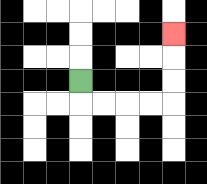{'start': '[3, 3]', 'end': '[7, 1]', 'path_directions': 'D,R,R,R,R,U,U,U', 'path_coordinates': '[[3, 3], [3, 4], [4, 4], [5, 4], [6, 4], [7, 4], [7, 3], [7, 2], [7, 1]]'}